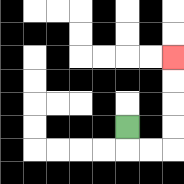{'start': '[5, 5]', 'end': '[7, 2]', 'path_directions': 'D,R,R,U,U,U,U', 'path_coordinates': '[[5, 5], [5, 6], [6, 6], [7, 6], [7, 5], [7, 4], [7, 3], [7, 2]]'}